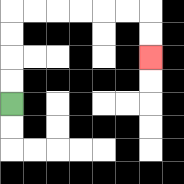{'start': '[0, 4]', 'end': '[6, 2]', 'path_directions': 'U,U,U,U,R,R,R,R,R,R,D,D', 'path_coordinates': '[[0, 4], [0, 3], [0, 2], [0, 1], [0, 0], [1, 0], [2, 0], [3, 0], [4, 0], [5, 0], [6, 0], [6, 1], [6, 2]]'}